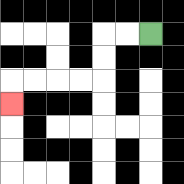{'start': '[6, 1]', 'end': '[0, 4]', 'path_directions': 'L,L,D,D,L,L,L,L,D', 'path_coordinates': '[[6, 1], [5, 1], [4, 1], [4, 2], [4, 3], [3, 3], [2, 3], [1, 3], [0, 3], [0, 4]]'}